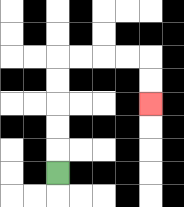{'start': '[2, 7]', 'end': '[6, 4]', 'path_directions': 'U,U,U,U,U,R,R,R,R,D,D', 'path_coordinates': '[[2, 7], [2, 6], [2, 5], [2, 4], [2, 3], [2, 2], [3, 2], [4, 2], [5, 2], [6, 2], [6, 3], [6, 4]]'}